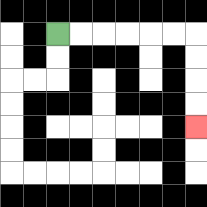{'start': '[2, 1]', 'end': '[8, 5]', 'path_directions': 'R,R,R,R,R,R,D,D,D,D', 'path_coordinates': '[[2, 1], [3, 1], [4, 1], [5, 1], [6, 1], [7, 1], [8, 1], [8, 2], [8, 3], [8, 4], [8, 5]]'}